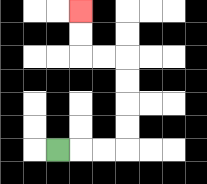{'start': '[2, 6]', 'end': '[3, 0]', 'path_directions': 'R,R,R,U,U,U,U,L,L,U,U', 'path_coordinates': '[[2, 6], [3, 6], [4, 6], [5, 6], [5, 5], [5, 4], [5, 3], [5, 2], [4, 2], [3, 2], [3, 1], [3, 0]]'}